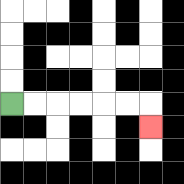{'start': '[0, 4]', 'end': '[6, 5]', 'path_directions': 'R,R,R,R,R,R,D', 'path_coordinates': '[[0, 4], [1, 4], [2, 4], [3, 4], [4, 4], [5, 4], [6, 4], [6, 5]]'}